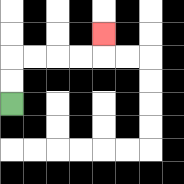{'start': '[0, 4]', 'end': '[4, 1]', 'path_directions': 'U,U,R,R,R,R,U', 'path_coordinates': '[[0, 4], [0, 3], [0, 2], [1, 2], [2, 2], [3, 2], [4, 2], [4, 1]]'}